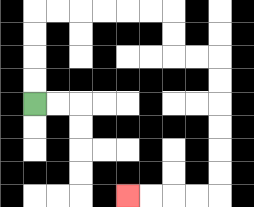{'start': '[1, 4]', 'end': '[5, 8]', 'path_directions': 'U,U,U,U,R,R,R,R,R,R,D,D,R,R,D,D,D,D,D,D,L,L,L,L', 'path_coordinates': '[[1, 4], [1, 3], [1, 2], [1, 1], [1, 0], [2, 0], [3, 0], [4, 0], [5, 0], [6, 0], [7, 0], [7, 1], [7, 2], [8, 2], [9, 2], [9, 3], [9, 4], [9, 5], [9, 6], [9, 7], [9, 8], [8, 8], [7, 8], [6, 8], [5, 8]]'}